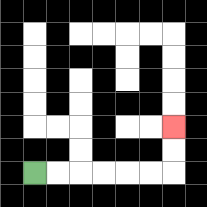{'start': '[1, 7]', 'end': '[7, 5]', 'path_directions': 'R,R,R,R,R,R,U,U', 'path_coordinates': '[[1, 7], [2, 7], [3, 7], [4, 7], [5, 7], [6, 7], [7, 7], [7, 6], [7, 5]]'}